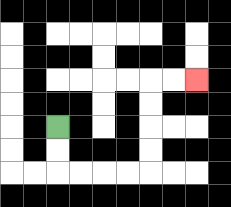{'start': '[2, 5]', 'end': '[8, 3]', 'path_directions': 'D,D,R,R,R,R,U,U,U,U,R,R', 'path_coordinates': '[[2, 5], [2, 6], [2, 7], [3, 7], [4, 7], [5, 7], [6, 7], [6, 6], [6, 5], [6, 4], [6, 3], [7, 3], [8, 3]]'}